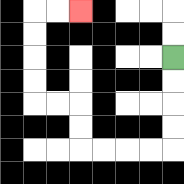{'start': '[7, 2]', 'end': '[3, 0]', 'path_directions': 'D,D,D,D,L,L,L,L,U,U,L,L,U,U,U,U,R,R', 'path_coordinates': '[[7, 2], [7, 3], [7, 4], [7, 5], [7, 6], [6, 6], [5, 6], [4, 6], [3, 6], [3, 5], [3, 4], [2, 4], [1, 4], [1, 3], [1, 2], [1, 1], [1, 0], [2, 0], [3, 0]]'}